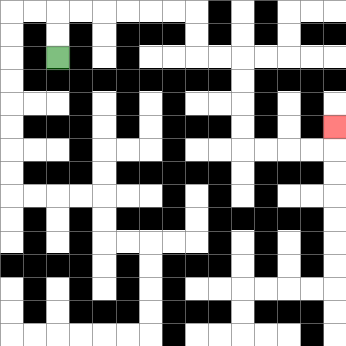{'start': '[2, 2]', 'end': '[14, 5]', 'path_directions': 'U,U,R,R,R,R,R,R,D,D,R,R,D,D,D,D,R,R,R,R,U', 'path_coordinates': '[[2, 2], [2, 1], [2, 0], [3, 0], [4, 0], [5, 0], [6, 0], [7, 0], [8, 0], [8, 1], [8, 2], [9, 2], [10, 2], [10, 3], [10, 4], [10, 5], [10, 6], [11, 6], [12, 6], [13, 6], [14, 6], [14, 5]]'}